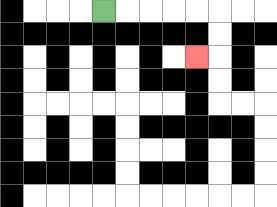{'start': '[4, 0]', 'end': '[8, 2]', 'path_directions': 'R,R,R,R,R,D,D,L', 'path_coordinates': '[[4, 0], [5, 0], [6, 0], [7, 0], [8, 0], [9, 0], [9, 1], [9, 2], [8, 2]]'}